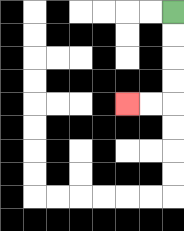{'start': '[7, 0]', 'end': '[5, 4]', 'path_directions': 'D,D,D,D,L,L', 'path_coordinates': '[[7, 0], [7, 1], [7, 2], [7, 3], [7, 4], [6, 4], [5, 4]]'}